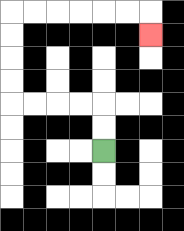{'start': '[4, 6]', 'end': '[6, 1]', 'path_directions': 'U,U,L,L,L,L,U,U,U,U,R,R,R,R,R,R,D', 'path_coordinates': '[[4, 6], [4, 5], [4, 4], [3, 4], [2, 4], [1, 4], [0, 4], [0, 3], [0, 2], [0, 1], [0, 0], [1, 0], [2, 0], [3, 0], [4, 0], [5, 0], [6, 0], [6, 1]]'}